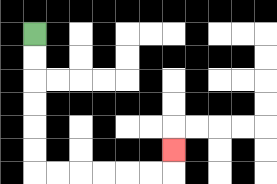{'start': '[1, 1]', 'end': '[7, 6]', 'path_directions': 'D,D,D,D,D,D,R,R,R,R,R,R,U', 'path_coordinates': '[[1, 1], [1, 2], [1, 3], [1, 4], [1, 5], [1, 6], [1, 7], [2, 7], [3, 7], [4, 7], [5, 7], [6, 7], [7, 7], [7, 6]]'}